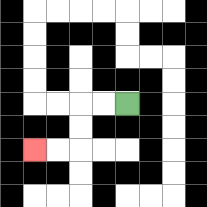{'start': '[5, 4]', 'end': '[1, 6]', 'path_directions': 'L,L,D,D,L,L', 'path_coordinates': '[[5, 4], [4, 4], [3, 4], [3, 5], [3, 6], [2, 6], [1, 6]]'}